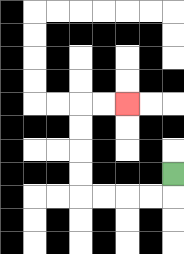{'start': '[7, 7]', 'end': '[5, 4]', 'path_directions': 'D,L,L,L,L,U,U,U,U,R,R', 'path_coordinates': '[[7, 7], [7, 8], [6, 8], [5, 8], [4, 8], [3, 8], [3, 7], [3, 6], [3, 5], [3, 4], [4, 4], [5, 4]]'}